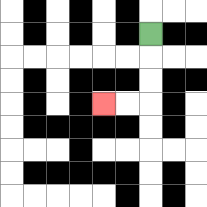{'start': '[6, 1]', 'end': '[4, 4]', 'path_directions': 'D,D,D,L,L', 'path_coordinates': '[[6, 1], [6, 2], [6, 3], [6, 4], [5, 4], [4, 4]]'}